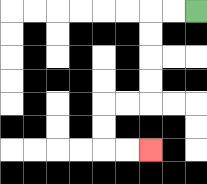{'start': '[8, 0]', 'end': '[6, 6]', 'path_directions': 'L,L,D,D,D,D,L,L,D,D,R,R', 'path_coordinates': '[[8, 0], [7, 0], [6, 0], [6, 1], [6, 2], [6, 3], [6, 4], [5, 4], [4, 4], [4, 5], [4, 6], [5, 6], [6, 6]]'}